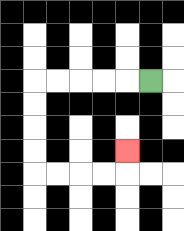{'start': '[6, 3]', 'end': '[5, 6]', 'path_directions': 'L,L,L,L,L,D,D,D,D,R,R,R,R,U', 'path_coordinates': '[[6, 3], [5, 3], [4, 3], [3, 3], [2, 3], [1, 3], [1, 4], [1, 5], [1, 6], [1, 7], [2, 7], [3, 7], [4, 7], [5, 7], [5, 6]]'}